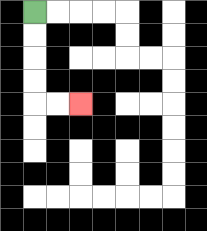{'start': '[1, 0]', 'end': '[3, 4]', 'path_directions': 'D,D,D,D,R,R', 'path_coordinates': '[[1, 0], [1, 1], [1, 2], [1, 3], [1, 4], [2, 4], [3, 4]]'}